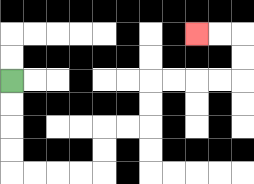{'start': '[0, 3]', 'end': '[8, 1]', 'path_directions': 'D,D,D,D,R,R,R,R,U,U,R,R,U,U,R,R,R,R,U,U,L,L', 'path_coordinates': '[[0, 3], [0, 4], [0, 5], [0, 6], [0, 7], [1, 7], [2, 7], [3, 7], [4, 7], [4, 6], [4, 5], [5, 5], [6, 5], [6, 4], [6, 3], [7, 3], [8, 3], [9, 3], [10, 3], [10, 2], [10, 1], [9, 1], [8, 1]]'}